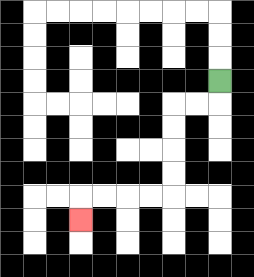{'start': '[9, 3]', 'end': '[3, 9]', 'path_directions': 'D,L,L,D,D,D,D,L,L,L,L,D', 'path_coordinates': '[[9, 3], [9, 4], [8, 4], [7, 4], [7, 5], [7, 6], [7, 7], [7, 8], [6, 8], [5, 8], [4, 8], [3, 8], [3, 9]]'}